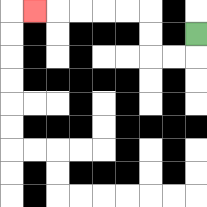{'start': '[8, 1]', 'end': '[1, 0]', 'path_directions': 'D,L,L,U,U,L,L,L,L,L', 'path_coordinates': '[[8, 1], [8, 2], [7, 2], [6, 2], [6, 1], [6, 0], [5, 0], [4, 0], [3, 0], [2, 0], [1, 0]]'}